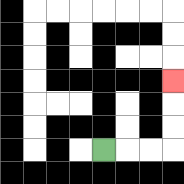{'start': '[4, 6]', 'end': '[7, 3]', 'path_directions': 'R,R,R,U,U,U', 'path_coordinates': '[[4, 6], [5, 6], [6, 6], [7, 6], [7, 5], [7, 4], [7, 3]]'}